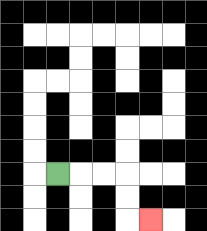{'start': '[2, 7]', 'end': '[6, 9]', 'path_directions': 'R,R,R,D,D,R', 'path_coordinates': '[[2, 7], [3, 7], [4, 7], [5, 7], [5, 8], [5, 9], [6, 9]]'}